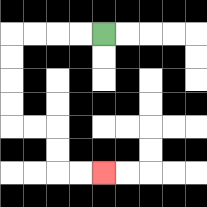{'start': '[4, 1]', 'end': '[4, 7]', 'path_directions': 'L,L,L,L,D,D,D,D,R,R,D,D,R,R', 'path_coordinates': '[[4, 1], [3, 1], [2, 1], [1, 1], [0, 1], [0, 2], [0, 3], [0, 4], [0, 5], [1, 5], [2, 5], [2, 6], [2, 7], [3, 7], [4, 7]]'}